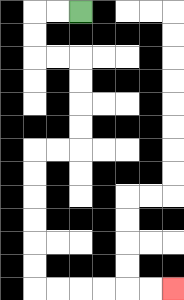{'start': '[3, 0]', 'end': '[7, 12]', 'path_directions': 'L,L,D,D,R,R,D,D,D,D,L,L,D,D,D,D,D,D,R,R,R,R,R,R', 'path_coordinates': '[[3, 0], [2, 0], [1, 0], [1, 1], [1, 2], [2, 2], [3, 2], [3, 3], [3, 4], [3, 5], [3, 6], [2, 6], [1, 6], [1, 7], [1, 8], [1, 9], [1, 10], [1, 11], [1, 12], [2, 12], [3, 12], [4, 12], [5, 12], [6, 12], [7, 12]]'}